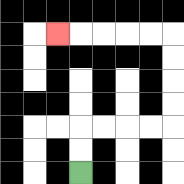{'start': '[3, 7]', 'end': '[2, 1]', 'path_directions': 'U,U,R,R,R,R,U,U,U,U,L,L,L,L,L', 'path_coordinates': '[[3, 7], [3, 6], [3, 5], [4, 5], [5, 5], [6, 5], [7, 5], [7, 4], [7, 3], [7, 2], [7, 1], [6, 1], [5, 1], [4, 1], [3, 1], [2, 1]]'}